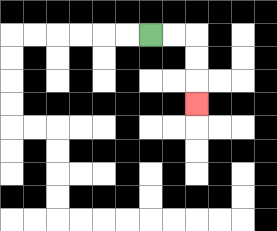{'start': '[6, 1]', 'end': '[8, 4]', 'path_directions': 'R,R,D,D,D', 'path_coordinates': '[[6, 1], [7, 1], [8, 1], [8, 2], [8, 3], [8, 4]]'}